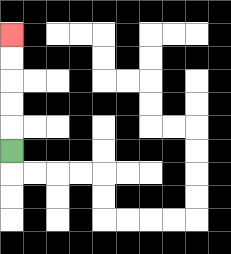{'start': '[0, 6]', 'end': '[0, 1]', 'path_directions': 'U,U,U,U,U', 'path_coordinates': '[[0, 6], [0, 5], [0, 4], [0, 3], [0, 2], [0, 1]]'}